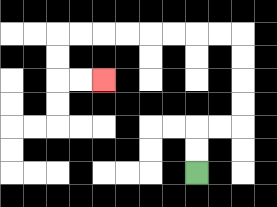{'start': '[8, 7]', 'end': '[4, 3]', 'path_directions': 'U,U,R,R,U,U,U,U,L,L,L,L,L,L,L,L,D,D,R,R', 'path_coordinates': '[[8, 7], [8, 6], [8, 5], [9, 5], [10, 5], [10, 4], [10, 3], [10, 2], [10, 1], [9, 1], [8, 1], [7, 1], [6, 1], [5, 1], [4, 1], [3, 1], [2, 1], [2, 2], [2, 3], [3, 3], [4, 3]]'}